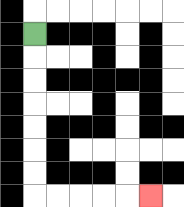{'start': '[1, 1]', 'end': '[6, 8]', 'path_directions': 'D,D,D,D,D,D,D,R,R,R,R,R', 'path_coordinates': '[[1, 1], [1, 2], [1, 3], [1, 4], [1, 5], [1, 6], [1, 7], [1, 8], [2, 8], [3, 8], [4, 8], [5, 8], [6, 8]]'}